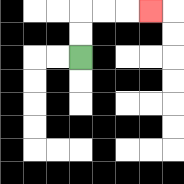{'start': '[3, 2]', 'end': '[6, 0]', 'path_directions': 'U,U,R,R,R', 'path_coordinates': '[[3, 2], [3, 1], [3, 0], [4, 0], [5, 0], [6, 0]]'}